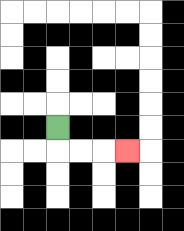{'start': '[2, 5]', 'end': '[5, 6]', 'path_directions': 'D,R,R,R', 'path_coordinates': '[[2, 5], [2, 6], [3, 6], [4, 6], [5, 6]]'}